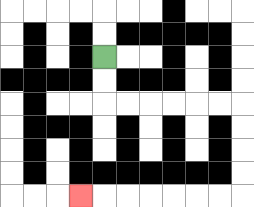{'start': '[4, 2]', 'end': '[3, 8]', 'path_directions': 'D,D,R,R,R,R,R,R,D,D,D,D,L,L,L,L,L,L,L', 'path_coordinates': '[[4, 2], [4, 3], [4, 4], [5, 4], [6, 4], [7, 4], [8, 4], [9, 4], [10, 4], [10, 5], [10, 6], [10, 7], [10, 8], [9, 8], [8, 8], [7, 8], [6, 8], [5, 8], [4, 8], [3, 8]]'}